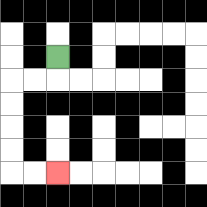{'start': '[2, 2]', 'end': '[2, 7]', 'path_directions': 'D,L,L,D,D,D,D,R,R', 'path_coordinates': '[[2, 2], [2, 3], [1, 3], [0, 3], [0, 4], [0, 5], [0, 6], [0, 7], [1, 7], [2, 7]]'}